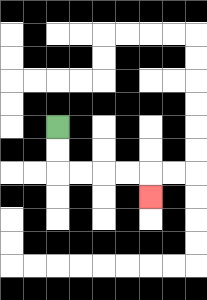{'start': '[2, 5]', 'end': '[6, 8]', 'path_directions': 'D,D,R,R,R,R,D', 'path_coordinates': '[[2, 5], [2, 6], [2, 7], [3, 7], [4, 7], [5, 7], [6, 7], [6, 8]]'}